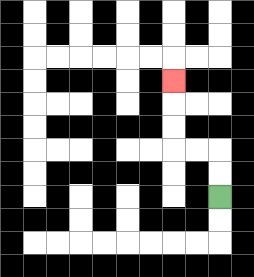{'start': '[9, 8]', 'end': '[7, 3]', 'path_directions': 'U,U,L,L,U,U,U', 'path_coordinates': '[[9, 8], [9, 7], [9, 6], [8, 6], [7, 6], [7, 5], [7, 4], [7, 3]]'}